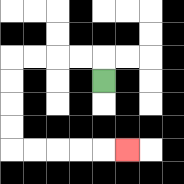{'start': '[4, 3]', 'end': '[5, 6]', 'path_directions': 'U,L,L,L,L,D,D,D,D,R,R,R,R,R', 'path_coordinates': '[[4, 3], [4, 2], [3, 2], [2, 2], [1, 2], [0, 2], [0, 3], [0, 4], [0, 5], [0, 6], [1, 6], [2, 6], [3, 6], [4, 6], [5, 6]]'}